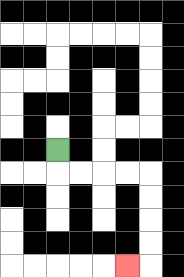{'start': '[2, 6]', 'end': '[5, 11]', 'path_directions': 'D,R,R,R,R,D,D,D,D,L', 'path_coordinates': '[[2, 6], [2, 7], [3, 7], [4, 7], [5, 7], [6, 7], [6, 8], [6, 9], [6, 10], [6, 11], [5, 11]]'}